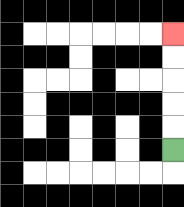{'start': '[7, 6]', 'end': '[7, 1]', 'path_directions': 'U,U,U,U,U', 'path_coordinates': '[[7, 6], [7, 5], [7, 4], [7, 3], [7, 2], [7, 1]]'}